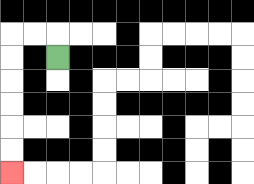{'start': '[2, 2]', 'end': '[0, 7]', 'path_directions': 'U,L,L,D,D,D,D,D,D', 'path_coordinates': '[[2, 2], [2, 1], [1, 1], [0, 1], [0, 2], [0, 3], [0, 4], [0, 5], [0, 6], [0, 7]]'}